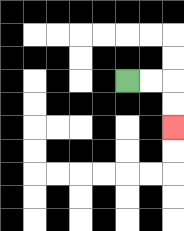{'start': '[5, 3]', 'end': '[7, 5]', 'path_directions': 'R,R,D,D', 'path_coordinates': '[[5, 3], [6, 3], [7, 3], [7, 4], [7, 5]]'}